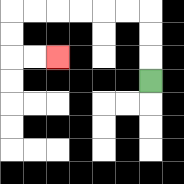{'start': '[6, 3]', 'end': '[2, 2]', 'path_directions': 'U,U,U,L,L,L,L,L,L,D,D,R,R', 'path_coordinates': '[[6, 3], [6, 2], [6, 1], [6, 0], [5, 0], [4, 0], [3, 0], [2, 0], [1, 0], [0, 0], [0, 1], [0, 2], [1, 2], [2, 2]]'}